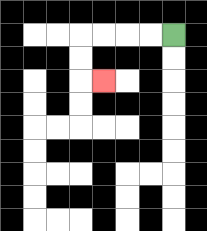{'start': '[7, 1]', 'end': '[4, 3]', 'path_directions': 'L,L,L,L,D,D,R', 'path_coordinates': '[[7, 1], [6, 1], [5, 1], [4, 1], [3, 1], [3, 2], [3, 3], [4, 3]]'}